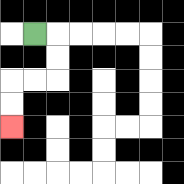{'start': '[1, 1]', 'end': '[0, 5]', 'path_directions': 'R,D,D,L,L,D,D', 'path_coordinates': '[[1, 1], [2, 1], [2, 2], [2, 3], [1, 3], [0, 3], [0, 4], [0, 5]]'}